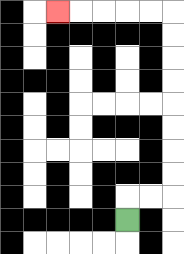{'start': '[5, 9]', 'end': '[2, 0]', 'path_directions': 'U,R,R,U,U,U,U,U,U,U,U,L,L,L,L,L', 'path_coordinates': '[[5, 9], [5, 8], [6, 8], [7, 8], [7, 7], [7, 6], [7, 5], [7, 4], [7, 3], [7, 2], [7, 1], [7, 0], [6, 0], [5, 0], [4, 0], [3, 0], [2, 0]]'}